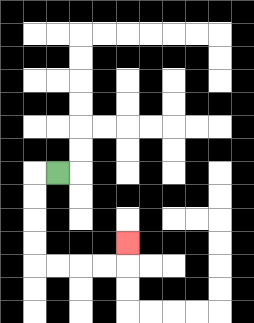{'start': '[2, 7]', 'end': '[5, 10]', 'path_directions': 'L,D,D,D,D,R,R,R,R,U', 'path_coordinates': '[[2, 7], [1, 7], [1, 8], [1, 9], [1, 10], [1, 11], [2, 11], [3, 11], [4, 11], [5, 11], [5, 10]]'}